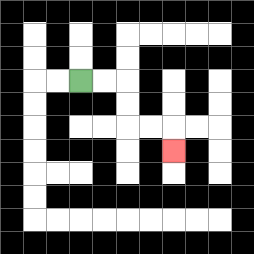{'start': '[3, 3]', 'end': '[7, 6]', 'path_directions': 'R,R,D,D,R,R,D', 'path_coordinates': '[[3, 3], [4, 3], [5, 3], [5, 4], [5, 5], [6, 5], [7, 5], [7, 6]]'}